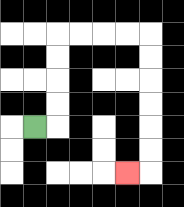{'start': '[1, 5]', 'end': '[5, 7]', 'path_directions': 'R,U,U,U,U,R,R,R,R,D,D,D,D,D,D,L', 'path_coordinates': '[[1, 5], [2, 5], [2, 4], [2, 3], [2, 2], [2, 1], [3, 1], [4, 1], [5, 1], [6, 1], [6, 2], [6, 3], [6, 4], [6, 5], [6, 6], [6, 7], [5, 7]]'}